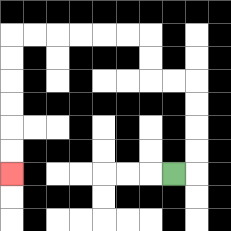{'start': '[7, 7]', 'end': '[0, 7]', 'path_directions': 'R,U,U,U,U,L,L,U,U,L,L,L,L,L,L,D,D,D,D,D,D', 'path_coordinates': '[[7, 7], [8, 7], [8, 6], [8, 5], [8, 4], [8, 3], [7, 3], [6, 3], [6, 2], [6, 1], [5, 1], [4, 1], [3, 1], [2, 1], [1, 1], [0, 1], [0, 2], [0, 3], [0, 4], [0, 5], [0, 6], [0, 7]]'}